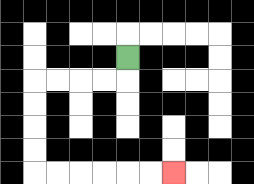{'start': '[5, 2]', 'end': '[7, 7]', 'path_directions': 'D,L,L,L,L,D,D,D,D,R,R,R,R,R,R', 'path_coordinates': '[[5, 2], [5, 3], [4, 3], [3, 3], [2, 3], [1, 3], [1, 4], [1, 5], [1, 6], [1, 7], [2, 7], [3, 7], [4, 7], [5, 7], [6, 7], [7, 7]]'}